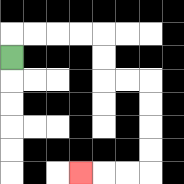{'start': '[0, 2]', 'end': '[3, 7]', 'path_directions': 'U,R,R,R,R,D,D,R,R,D,D,D,D,L,L,L', 'path_coordinates': '[[0, 2], [0, 1], [1, 1], [2, 1], [3, 1], [4, 1], [4, 2], [4, 3], [5, 3], [6, 3], [6, 4], [6, 5], [6, 6], [6, 7], [5, 7], [4, 7], [3, 7]]'}